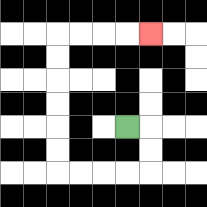{'start': '[5, 5]', 'end': '[6, 1]', 'path_directions': 'R,D,D,L,L,L,L,U,U,U,U,U,U,R,R,R,R', 'path_coordinates': '[[5, 5], [6, 5], [6, 6], [6, 7], [5, 7], [4, 7], [3, 7], [2, 7], [2, 6], [2, 5], [2, 4], [2, 3], [2, 2], [2, 1], [3, 1], [4, 1], [5, 1], [6, 1]]'}